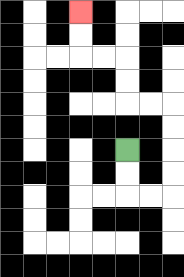{'start': '[5, 6]', 'end': '[3, 0]', 'path_directions': 'D,D,R,R,U,U,U,U,L,L,U,U,L,L,U,U', 'path_coordinates': '[[5, 6], [5, 7], [5, 8], [6, 8], [7, 8], [7, 7], [7, 6], [7, 5], [7, 4], [6, 4], [5, 4], [5, 3], [5, 2], [4, 2], [3, 2], [3, 1], [3, 0]]'}